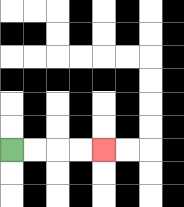{'start': '[0, 6]', 'end': '[4, 6]', 'path_directions': 'R,R,R,R', 'path_coordinates': '[[0, 6], [1, 6], [2, 6], [3, 6], [4, 6]]'}